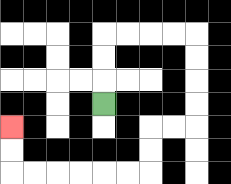{'start': '[4, 4]', 'end': '[0, 5]', 'path_directions': 'U,U,U,R,R,R,R,D,D,D,D,L,L,D,D,L,L,L,L,L,L,U,U', 'path_coordinates': '[[4, 4], [4, 3], [4, 2], [4, 1], [5, 1], [6, 1], [7, 1], [8, 1], [8, 2], [8, 3], [8, 4], [8, 5], [7, 5], [6, 5], [6, 6], [6, 7], [5, 7], [4, 7], [3, 7], [2, 7], [1, 7], [0, 7], [0, 6], [0, 5]]'}